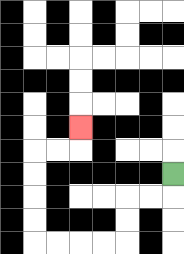{'start': '[7, 7]', 'end': '[3, 5]', 'path_directions': 'D,L,L,D,D,L,L,L,L,U,U,U,U,R,R,U', 'path_coordinates': '[[7, 7], [7, 8], [6, 8], [5, 8], [5, 9], [5, 10], [4, 10], [3, 10], [2, 10], [1, 10], [1, 9], [1, 8], [1, 7], [1, 6], [2, 6], [3, 6], [3, 5]]'}